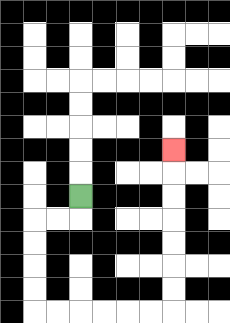{'start': '[3, 8]', 'end': '[7, 6]', 'path_directions': 'D,L,L,D,D,D,D,R,R,R,R,R,R,U,U,U,U,U,U,U', 'path_coordinates': '[[3, 8], [3, 9], [2, 9], [1, 9], [1, 10], [1, 11], [1, 12], [1, 13], [2, 13], [3, 13], [4, 13], [5, 13], [6, 13], [7, 13], [7, 12], [7, 11], [7, 10], [7, 9], [7, 8], [7, 7], [7, 6]]'}